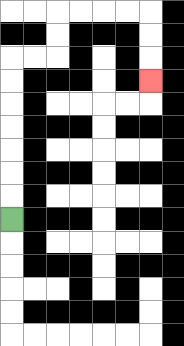{'start': '[0, 9]', 'end': '[6, 3]', 'path_directions': 'U,U,U,U,U,U,U,R,R,U,U,R,R,R,R,D,D,D', 'path_coordinates': '[[0, 9], [0, 8], [0, 7], [0, 6], [0, 5], [0, 4], [0, 3], [0, 2], [1, 2], [2, 2], [2, 1], [2, 0], [3, 0], [4, 0], [5, 0], [6, 0], [6, 1], [6, 2], [6, 3]]'}